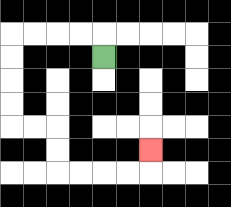{'start': '[4, 2]', 'end': '[6, 6]', 'path_directions': 'U,L,L,L,L,D,D,D,D,R,R,D,D,R,R,R,R,U', 'path_coordinates': '[[4, 2], [4, 1], [3, 1], [2, 1], [1, 1], [0, 1], [0, 2], [0, 3], [0, 4], [0, 5], [1, 5], [2, 5], [2, 6], [2, 7], [3, 7], [4, 7], [5, 7], [6, 7], [6, 6]]'}